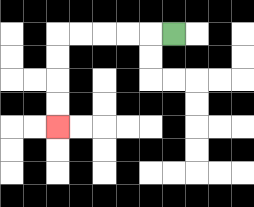{'start': '[7, 1]', 'end': '[2, 5]', 'path_directions': 'L,L,L,L,L,D,D,D,D', 'path_coordinates': '[[7, 1], [6, 1], [5, 1], [4, 1], [3, 1], [2, 1], [2, 2], [2, 3], [2, 4], [2, 5]]'}